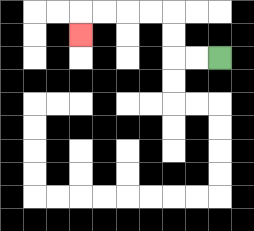{'start': '[9, 2]', 'end': '[3, 1]', 'path_directions': 'L,L,U,U,L,L,L,L,D', 'path_coordinates': '[[9, 2], [8, 2], [7, 2], [7, 1], [7, 0], [6, 0], [5, 0], [4, 0], [3, 0], [3, 1]]'}